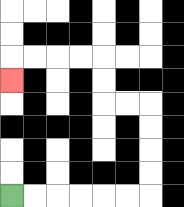{'start': '[0, 8]', 'end': '[0, 3]', 'path_directions': 'R,R,R,R,R,R,U,U,U,U,L,L,U,U,L,L,L,L,D', 'path_coordinates': '[[0, 8], [1, 8], [2, 8], [3, 8], [4, 8], [5, 8], [6, 8], [6, 7], [6, 6], [6, 5], [6, 4], [5, 4], [4, 4], [4, 3], [4, 2], [3, 2], [2, 2], [1, 2], [0, 2], [0, 3]]'}